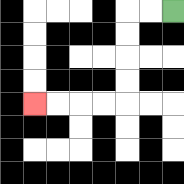{'start': '[7, 0]', 'end': '[1, 4]', 'path_directions': 'L,L,D,D,D,D,L,L,L,L', 'path_coordinates': '[[7, 0], [6, 0], [5, 0], [5, 1], [5, 2], [5, 3], [5, 4], [4, 4], [3, 4], [2, 4], [1, 4]]'}